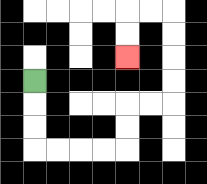{'start': '[1, 3]', 'end': '[5, 2]', 'path_directions': 'D,D,D,R,R,R,R,U,U,R,R,U,U,U,U,L,L,D,D', 'path_coordinates': '[[1, 3], [1, 4], [1, 5], [1, 6], [2, 6], [3, 6], [4, 6], [5, 6], [5, 5], [5, 4], [6, 4], [7, 4], [7, 3], [7, 2], [7, 1], [7, 0], [6, 0], [5, 0], [5, 1], [5, 2]]'}